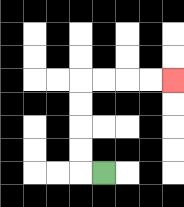{'start': '[4, 7]', 'end': '[7, 3]', 'path_directions': 'L,U,U,U,U,R,R,R,R', 'path_coordinates': '[[4, 7], [3, 7], [3, 6], [3, 5], [3, 4], [3, 3], [4, 3], [5, 3], [6, 3], [7, 3]]'}